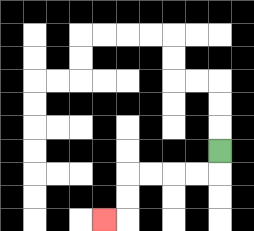{'start': '[9, 6]', 'end': '[4, 9]', 'path_directions': 'D,L,L,L,L,D,D,L', 'path_coordinates': '[[9, 6], [9, 7], [8, 7], [7, 7], [6, 7], [5, 7], [5, 8], [5, 9], [4, 9]]'}